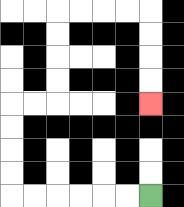{'start': '[6, 8]', 'end': '[6, 4]', 'path_directions': 'L,L,L,L,L,L,U,U,U,U,R,R,U,U,U,U,R,R,R,R,D,D,D,D', 'path_coordinates': '[[6, 8], [5, 8], [4, 8], [3, 8], [2, 8], [1, 8], [0, 8], [0, 7], [0, 6], [0, 5], [0, 4], [1, 4], [2, 4], [2, 3], [2, 2], [2, 1], [2, 0], [3, 0], [4, 0], [5, 0], [6, 0], [6, 1], [6, 2], [6, 3], [6, 4]]'}